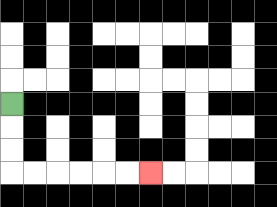{'start': '[0, 4]', 'end': '[6, 7]', 'path_directions': 'D,D,D,R,R,R,R,R,R', 'path_coordinates': '[[0, 4], [0, 5], [0, 6], [0, 7], [1, 7], [2, 7], [3, 7], [4, 7], [5, 7], [6, 7]]'}